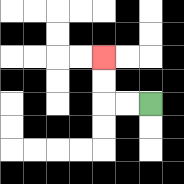{'start': '[6, 4]', 'end': '[4, 2]', 'path_directions': 'L,L,U,U', 'path_coordinates': '[[6, 4], [5, 4], [4, 4], [4, 3], [4, 2]]'}